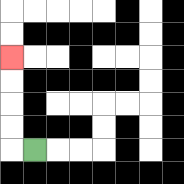{'start': '[1, 6]', 'end': '[0, 2]', 'path_directions': 'L,U,U,U,U', 'path_coordinates': '[[1, 6], [0, 6], [0, 5], [0, 4], [0, 3], [0, 2]]'}